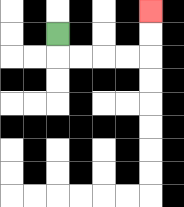{'start': '[2, 1]', 'end': '[6, 0]', 'path_directions': 'D,R,R,R,R,U,U', 'path_coordinates': '[[2, 1], [2, 2], [3, 2], [4, 2], [5, 2], [6, 2], [6, 1], [6, 0]]'}